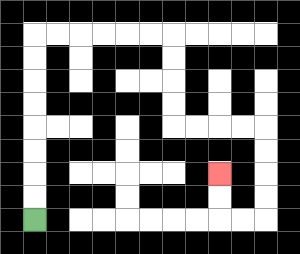{'start': '[1, 9]', 'end': '[9, 7]', 'path_directions': 'U,U,U,U,U,U,U,U,R,R,R,R,R,R,D,D,D,D,R,R,R,R,D,D,D,D,L,L,U,U', 'path_coordinates': '[[1, 9], [1, 8], [1, 7], [1, 6], [1, 5], [1, 4], [1, 3], [1, 2], [1, 1], [2, 1], [3, 1], [4, 1], [5, 1], [6, 1], [7, 1], [7, 2], [7, 3], [7, 4], [7, 5], [8, 5], [9, 5], [10, 5], [11, 5], [11, 6], [11, 7], [11, 8], [11, 9], [10, 9], [9, 9], [9, 8], [9, 7]]'}